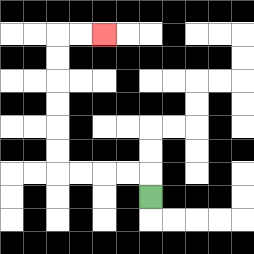{'start': '[6, 8]', 'end': '[4, 1]', 'path_directions': 'U,L,L,L,L,U,U,U,U,U,U,R,R', 'path_coordinates': '[[6, 8], [6, 7], [5, 7], [4, 7], [3, 7], [2, 7], [2, 6], [2, 5], [2, 4], [2, 3], [2, 2], [2, 1], [3, 1], [4, 1]]'}